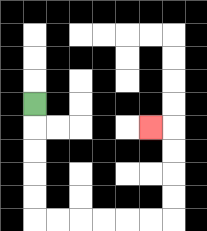{'start': '[1, 4]', 'end': '[6, 5]', 'path_directions': 'D,D,D,D,D,R,R,R,R,R,R,U,U,U,U,L', 'path_coordinates': '[[1, 4], [1, 5], [1, 6], [1, 7], [1, 8], [1, 9], [2, 9], [3, 9], [4, 9], [5, 9], [6, 9], [7, 9], [7, 8], [7, 7], [7, 6], [7, 5], [6, 5]]'}